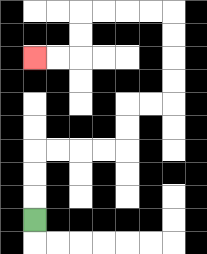{'start': '[1, 9]', 'end': '[1, 2]', 'path_directions': 'U,U,U,R,R,R,R,U,U,R,R,U,U,U,U,L,L,L,L,D,D,L,L', 'path_coordinates': '[[1, 9], [1, 8], [1, 7], [1, 6], [2, 6], [3, 6], [4, 6], [5, 6], [5, 5], [5, 4], [6, 4], [7, 4], [7, 3], [7, 2], [7, 1], [7, 0], [6, 0], [5, 0], [4, 0], [3, 0], [3, 1], [3, 2], [2, 2], [1, 2]]'}